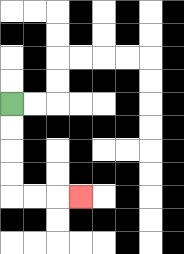{'start': '[0, 4]', 'end': '[3, 8]', 'path_directions': 'D,D,D,D,R,R,R', 'path_coordinates': '[[0, 4], [0, 5], [0, 6], [0, 7], [0, 8], [1, 8], [2, 8], [3, 8]]'}